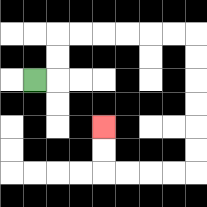{'start': '[1, 3]', 'end': '[4, 5]', 'path_directions': 'R,U,U,R,R,R,R,R,R,D,D,D,D,D,D,L,L,L,L,U,U', 'path_coordinates': '[[1, 3], [2, 3], [2, 2], [2, 1], [3, 1], [4, 1], [5, 1], [6, 1], [7, 1], [8, 1], [8, 2], [8, 3], [8, 4], [8, 5], [8, 6], [8, 7], [7, 7], [6, 7], [5, 7], [4, 7], [4, 6], [4, 5]]'}